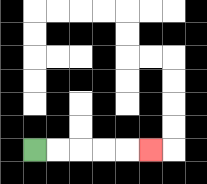{'start': '[1, 6]', 'end': '[6, 6]', 'path_directions': 'R,R,R,R,R', 'path_coordinates': '[[1, 6], [2, 6], [3, 6], [4, 6], [5, 6], [6, 6]]'}